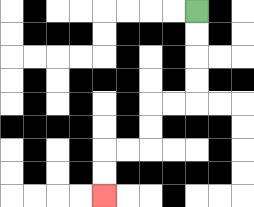{'start': '[8, 0]', 'end': '[4, 8]', 'path_directions': 'D,D,D,D,L,L,D,D,L,L,D,D', 'path_coordinates': '[[8, 0], [8, 1], [8, 2], [8, 3], [8, 4], [7, 4], [6, 4], [6, 5], [6, 6], [5, 6], [4, 6], [4, 7], [4, 8]]'}